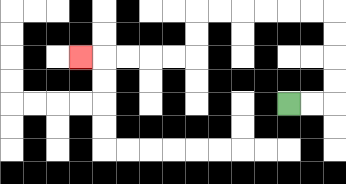{'start': '[12, 4]', 'end': '[3, 2]', 'path_directions': 'R,R,U,U,U,U,L,L,L,L,L,L,D,D,L,L,L,L,L', 'path_coordinates': '[[12, 4], [13, 4], [14, 4], [14, 3], [14, 2], [14, 1], [14, 0], [13, 0], [12, 0], [11, 0], [10, 0], [9, 0], [8, 0], [8, 1], [8, 2], [7, 2], [6, 2], [5, 2], [4, 2], [3, 2]]'}